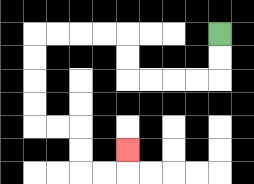{'start': '[9, 1]', 'end': '[5, 6]', 'path_directions': 'D,D,L,L,L,L,U,U,L,L,L,L,D,D,D,D,R,R,D,D,R,R,U', 'path_coordinates': '[[9, 1], [9, 2], [9, 3], [8, 3], [7, 3], [6, 3], [5, 3], [5, 2], [5, 1], [4, 1], [3, 1], [2, 1], [1, 1], [1, 2], [1, 3], [1, 4], [1, 5], [2, 5], [3, 5], [3, 6], [3, 7], [4, 7], [5, 7], [5, 6]]'}